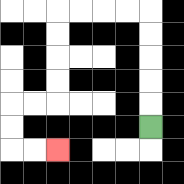{'start': '[6, 5]', 'end': '[2, 6]', 'path_directions': 'U,U,U,U,U,L,L,L,L,D,D,D,D,L,L,D,D,R,R', 'path_coordinates': '[[6, 5], [6, 4], [6, 3], [6, 2], [6, 1], [6, 0], [5, 0], [4, 0], [3, 0], [2, 0], [2, 1], [2, 2], [2, 3], [2, 4], [1, 4], [0, 4], [0, 5], [0, 6], [1, 6], [2, 6]]'}